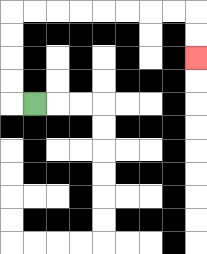{'start': '[1, 4]', 'end': '[8, 2]', 'path_directions': 'L,U,U,U,U,R,R,R,R,R,R,R,R,D,D', 'path_coordinates': '[[1, 4], [0, 4], [0, 3], [0, 2], [0, 1], [0, 0], [1, 0], [2, 0], [3, 0], [4, 0], [5, 0], [6, 0], [7, 0], [8, 0], [8, 1], [8, 2]]'}